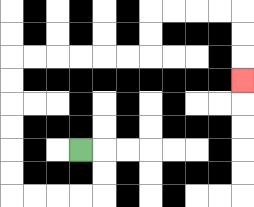{'start': '[3, 6]', 'end': '[10, 3]', 'path_directions': 'R,D,D,L,L,L,L,U,U,U,U,U,U,R,R,R,R,R,R,U,U,R,R,R,R,D,D,D', 'path_coordinates': '[[3, 6], [4, 6], [4, 7], [4, 8], [3, 8], [2, 8], [1, 8], [0, 8], [0, 7], [0, 6], [0, 5], [0, 4], [0, 3], [0, 2], [1, 2], [2, 2], [3, 2], [4, 2], [5, 2], [6, 2], [6, 1], [6, 0], [7, 0], [8, 0], [9, 0], [10, 0], [10, 1], [10, 2], [10, 3]]'}